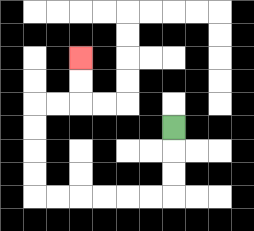{'start': '[7, 5]', 'end': '[3, 2]', 'path_directions': 'D,D,D,L,L,L,L,L,L,U,U,U,U,R,R,U,U', 'path_coordinates': '[[7, 5], [7, 6], [7, 7], [7, 8], [6, 8], [5, 8], [4, 8], [3, 8], [2, 8], [1, 8], [1, 7], [1, 6], [1, 5], [1, 4], [2, 4], [3, 4], [3, 3], [3, 2]]'}